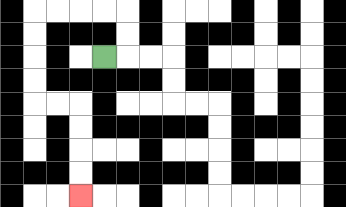{'start': '[4, 2]', 'end': '[3, 8]', 'path_directions': 'R,U,U,L,L,L,L,D,D,D,D,R,R,D,D,D,D', 'path_coordinates': '[[4, 2], [5, 2], [5, 1], [5, 0], [4, 0], [3, 0], [2, 0], [1, 0], [1, 1], [1, 2], [1, 3], [1, 4], [2, 4], [3, 4], [3, 5], [3, 6], [3, 7], [3, 8]]'}